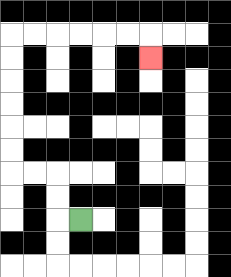{'start': '[3, 9]', 'end': '[6, 2]', 'path_directions': 'L,U,U,L,L,U,U,U,U,U,U,R,R,R,R,R,R,D', 'path_coordinates': '[[3, 9], [2, 9], [2, 8], [2, 7], [1, 7], [0, 7], [0, 6], [0, 5], [0, 4], [0, 3], [0, 2], [0, 1], [1, 1], [2, 1], [3, 1], [4, 1], [5, 1], [6, 1], [6, 2]]'}